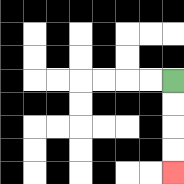{'start': '[7, 3]', 'end': '[7, 7]', 'path_directions': 'D,D,D,D', 'path_coordinates': '[[7, 3], [7, 4], [7, 5], [7, 6], [7, 7]]'}